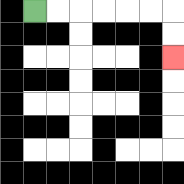{'start': '[1, 0]', 'end': '[7, 2]', 'path_directions': 'R,R,R,R,R,R,D,D', 'path_coordinates': '[[1, 0], [2, 0], [3, 0], [4, 0], [5, 0], [6, 0], [7, 0], [7, 1], [7, 2]]'}